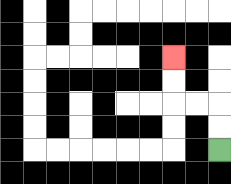{'start': '[9, 6]', 'end': '[7, 2]', 'path_directions': 'U,U,L,L,U,U', 'path_coordinates': '[[9, 6], [9, 5], [9, 4], [8, 4], [7, 4], [7, 3], [7, 2]]'}